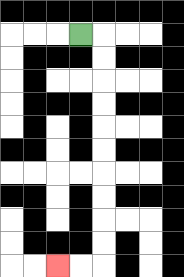{'start': '[3, 1]', 'end': '[2, 11]', 'path_directions': 'R,D,D,D,D,D,D,D,D,D,D,L,L', 'path_coordinates': '[[3, 1], [4, 1], [4, 2], [4, 3], [4, 4], [4, 5], [4, 6], [4, 7], [4, 8], [4, 9], [4, 10], [4, 11], [3, 11], [2, 11]]'}